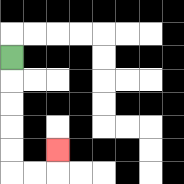{'start': '[0, 2]', 'end': '[2, 6]', 'path_directions': 'D,D,D,D,D,R,R,U', 'path_coordinates': '[[0, 2], [0, 3], [0, 4], [0, 5], [0, 6], [0, 7], [1, 7], [2, 7], [2, 6]]'}